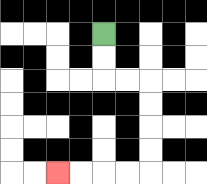{'start': '[4, 1]', 'end': '[2, 7]', 'path_directions': 'D,D,R,R,D,D,D,D,L,L,L,L', 'path_coordinates': '[[4, 1], [4, 2], [4, 3], [5, 3], [6, 3], [6, 4], [6, 5], [6, 6], [6, 7], [5, 7], [4, 7], [3, 7], [2, 7]]'}